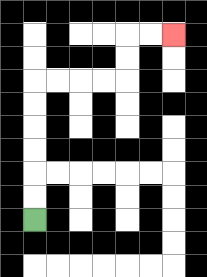{'start': '[1, 9]', 'end': '[7, 1]', 'path_directions': 'U,U,U,U,U,U,R,R,R,R,U,U,R,R', 'path_coordinates': '[[1, 9], [1, 8], [1, 7], [1, 6], [1, 5], [1, 4], [1, 3], [2, 3], [3, 3], [4, 3], [5, 3], [5, 2], [5, 1], [6, 1], [7, 1]]'}